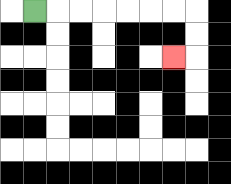{'start': '[1, 0]', 'end': '[7, 2]', 'path_directions': 'R,R,R,R,R,R,R,D,D,L', 'path_coordinates': '[[1, 0], [2, 0], [3, 0], [4, 0], [5, 0], [6, 0], [7, 0], [8, 0], [8, 1], [8, 2], [7, 2]]'}